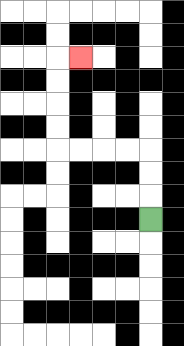{'start': '[6, 9]', 'end': '[3, 2]', 'path_directions': 'U,U,U,L,L,L,L,U,U,U,U,R', 'path_coordinates': '[[6, 9], [6, 8], [6, 7], [6, 6], [5, 6], [4, 6], [3, 6], [2, 6], [2, 5], [2, 4], [2, 3], [2, 2], [3, 2]]'}